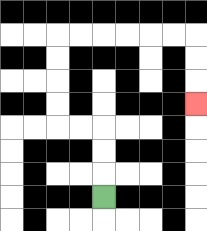{'start': '[4, 8]', 'end': '[8, 4]', 'path_directions': 'U,U,U,L,L,U,U,U,U,R,R,R,R,R,R,D,D,D', 'path_coordinates': '[[4, 8], [4, 7], [4, 6], [4, 5], [3, 5], [2, 5], [2, 4], [2, 3], [2, 2], [2, 1], [3, 1], [4, 1], [5, 1], [6, 1], [7, 1], [8, 1], [8, 2], [8, 3], [8, 4]]'}